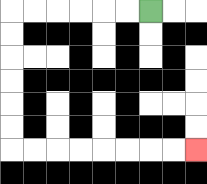{'start': '[6, 0]', 'end': '[8, 6]', 'path_directions': 'L,L,L,L,L,L,D,D,D,D,D,D,R,R,R,R,R,R,R,R', 'path_coordinates': '[[6, 0], [5, 0], [4, 0], [3, 0], [2, 0], [1, 0], [0, 0], [0, 1], [0, 2], [0, 3], [0, 4], [0, 5], [0, 6], [1, 6], [2, 6], [3, 6], [4, 6], [5, 6], [6, 6], [7, 6], [8, 6]]'}